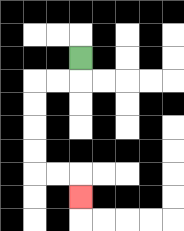{'start': '[3, 2]', 'end': '[3, 8]', 'path_directions': 'D,L,L,D,D,D,D,R,R,D', 'path_coordinates': '[[3, 2], [3, 3], [2, 3], [1, 3], [1, 4], [1, 5], [1, 6], [1, 7], [2, 7], [3, 7], [3, 8]]'}